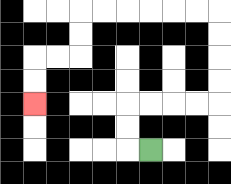{'start': '[6, 6]', 'end': '[1, 4]', 'path_directions': 'L,U,U,R,R,R,R,U,U,U,U,L,L,L,L,L,L,D,D,L,L,D,D', 'path_coordinates': '[[6, 6], [5, 6], [5, 5], [5, 4], [6, 4], [7, 4], [8, 4], [9, 4], [9, 3], [9, 2], [9, 1], [9, 0], [8, 0], [7, 0], [6, 0], [5, 0], [4, 0], [3, 0], [3, 1], [3, 2], [2, 2], [1, 2], [1, 3], [1, 4]]'}